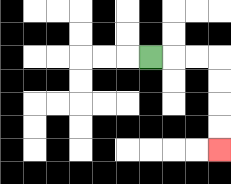{'start': '[6, 2]', 'end': '[9, 6]', 'path_directions': 'R,R,R,D,D,D,D', 'path_coordinates': '[[6, 2], [7, 2], [8, 2], [9, 2], [9, 3], [9, 4], [9, 5], [9, 6]]'}